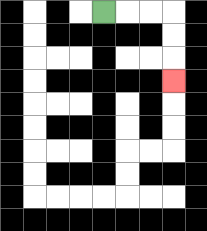{'start': '[4, 0]', 'end': '[7, 3]', 'path_directions': 'R,R,R,D,D,D', 'path_coordinates': '[[4, 0], [5, 0], [6, 0], [7, 0], [7, 1], [7, 2], [7, 3]]'}